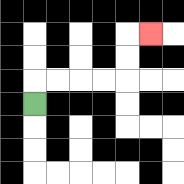{'start': '[1, 4]', 'end': '[6, 1]', 'path_directions': 'U,R,R,R,R,U,U,R', 'path_coordinates': '[[1, 4], [1, 3], [2, 3], [3, 3], [4, 3], [5, 3], [5, 2], [5, 1], [6, 1]]'}